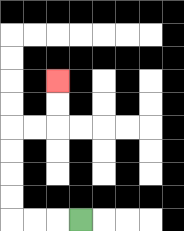{'start': '[3, 9]', 'end': '[2, 3]', 'path_directions': 'L,L,L,U,U,U,U,R,R,U,U', 'path_coordinates': '[[3, 9], [2, 9], [1, 9], [0, 9], [0, 8], [0, 7], [0, 6], [0, 5], [1, 5], [2, 5], [2, 4], [2, 3]]'}